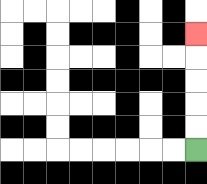{'start': '[8, 6]', 'end': '[8, 1]', 'path_directions': 'U,U,U,U,U', 'path_coordinates': '[[8, 6], [8, 5], [8, 4], [8, 3], [8, 2], [8, 1]]'}